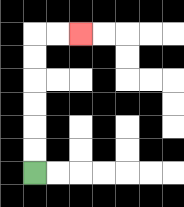{'start': '[1, 7]', 'end': '[3, 1]', 'path_directions': 'U,U,U,U,U,U,R,R', 'path_coordinates': '[[1, 7], [1, 6], [1, 5], [1, 4], [1, 3], [1, 2], [1, 1], [2, 1], [3, 1]]'}